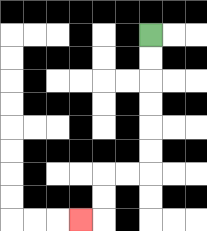{'start': '[6, 1]', 'end': '[3, 9]', 'path_directions': 'D,D,D,D,D,D,L,L,D,D,L', 'path_coordinates': '[[6, 1], [6, 2], [6, 3], [6, 4], [6, 5], [6, 6], [6, 7], [5, 7], [4, 7], [4, 8], [4, 9], [3, 9]]'}